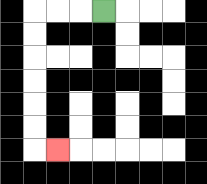{'start': '[4, 0]', 'end': '[2, 6]', 'path_directions': 'L,L,L,D,D,D,D,D,D,R', 'path_coordinates': '[[4, 0], [3, 0], [2, 0], [1, 0], [1, 1], [1, 2], [1, 3], [1, 4], [1, 5], [1, 6], [2, 6]]'}